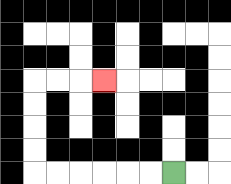{'start': '[7, 7]', 'end': '[4, 3]', 'path_directions': 'L,L,L,L,L,L,U,U,U,U,R,R,R', 'path_coordinates': '[[7, 7], [6, 7], [5, 7], [4, 7], [3, 7], [2, 7], [1, 7], [1, 6], [1, 5], [1, 4], [1, 3], [2, 3], [3, 3], [4, 3]]'}